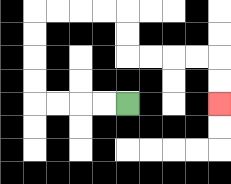{'start': '[5, 4]', 'end': '[9, 4]', 'path_directions': 'L,L,L,L,U,U,U,U,R,R,R,R,D,D,R,R,R,R,D,D', 'path_coordinates': '[[5, 4], [4, 4], [3, 4], [2, 4], [1, 4], [1, 3], [1, 2], [1, 1], [1, 0], [2, 0], [3, 0], [4, 0], [5, 0], [5, 1], [5, 2], [6, 2], [7, 2], [8, 2], [9, 2], [9, 3], [9, 4]]'}